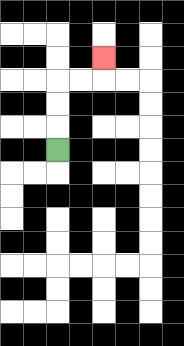{'start': '[2, 6]', 'end': '[4, 2]', 'path_directions': 'U,U,U,R,R,U', 'path_coordinates': '[[2, 6], [2, 5], [2, 4], [2, 3], [3, 3], [4, 3], [4, 2]]'}